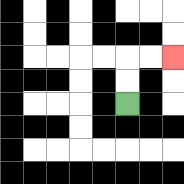{'start': '[5, 4]', 'end': '[7, 2]', 'path_directions': 'U,U,R,R', 'path_coordinates': '[[5, 4], [5, 3], [5, 2], [6, 2], [7, 2]]'}